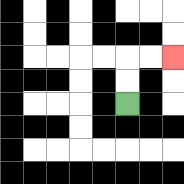{'start': '[5, 4]', 'end': '[7, 2]', 'path_directions': 'U,U,R,R', 'path_coordinates': '[[5, 4], [5, 3], [5, 2], [6, 2], [7, 2]]'}